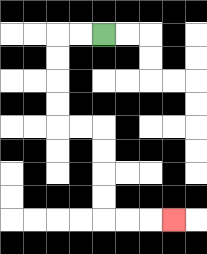{'start': '[4, 1]', 'end': '[7, 9]', 'path_directions': 'L,L,D,D,D,D,R,R,D,D,D,D,R,R,R', 'path_coordinates': '[[4, 1], [3, 1], [2, 1], [2, 2], [2, 3], [2, 4], [2, 5], [3, 5], [4, 5], [4, 6], [4, 7], [4, 8], [4, 9], [5, 9], [6, 9], [7, 9]]'}